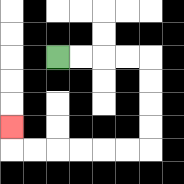{'start': '[2, 2]', 'end': '[0, 5]', 'path_directions': 'R,R,R,R,D,D,D,D,L,L,L,L,L,L,U', 'path_coordinates': '[[2, 2], [3, 2], [4, 2], [5, 2], [6, 2], [6, 3], [6, 4], [6, 5], [6, 6], [5, 6], [4, 6], [3, 6], [2, 6], [1, 6], [0, 6], [0, 5]]'}